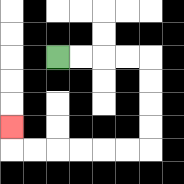{'start': '[2, 2]', 'end': '[0, 5]', 'path_directions': 'R,R,R,R,D,D,D,D,L,L,L,L,L,L,U', 'path_coordinates': '[[2, 2], [3, 2], [4, 2], [5, 2], [6, 2], [6, 3], [6, 4], [6, 5], [6, 6], [5, 6], [4, 6], [3, 6], [2, 6], [1, 6], [0, 6], [0, 5]]'}